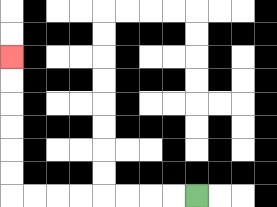{'start': '[8, 8]', 'end': '[0, 2]', 'path_directions': 'L,L,L,L,L,L,L,L,U,U,U,U,U,U', 'path_coordinates': '[[8, 8], [7, 8], [6, 8], [5, 8], [4, 8], [3, 8], [2, 8], [1, 8], [0, 8], [0, 7], [0, 6], [0, 5], [0, 4], [0, 3], [0, 2]]'}